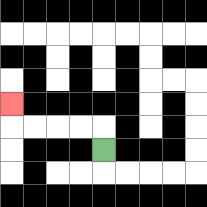{'start': '[4, 6]', 'end': '[0, 4]', 'path_directions': 'U,L,L,L,L,U', 'path_coordinates': '[[4, 6], [4, 5], [3, 5], [2, 5], [1, 5], [0, 5], [0, 4]]'}